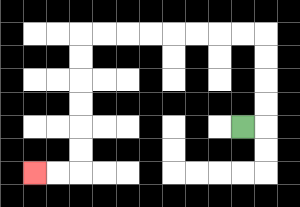{'start': '[10, 5]', 'end': '[1, 7]', 'path_directions': 'R,U,U,U,U,L,L,L,L,L,L,L,L,D,D,D,D,D,D,L,L', 'path_coordinates': '[[10, 5], [11, 5], [11, 4], [11, 3], [11, 2], [11, 1], [10, 1], [9, 1], [8, 1], [7, 1], [6, 1], [5, 1], [4, 1], [3, 1], [3, 2], [3, 3], [3, 4], [3, 5], [3, 6], [3, 7], [2, 7], [1, 7]]'}